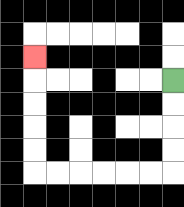{'start': '[7, 3]', 'end': '[1, 2]', 'path_directions': 'D,D,D,D,L,L,L,L,L,L,U,U,U,U,U', 'path_coordinates': '[[7, 3], [7, 4], [7, 5], [7, 6], [7, 7], [6, 7], [5, 7], [4, 7], [3, 7], [2, 7], [1, 7], [1, 6], [1, 5], [1, 4], [1, 3], [1, 2]]'}